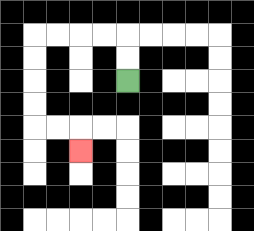{'start': '[5, 3]', 'end': '[3, 6]', 'path_directions': 'U,U,L,L,L,L,D,D,D,D,R,R,D', 'path_coordinates': '[[5, 3], [5, 2], [5, 1], [4, 1], [3, 1], [2, 1], [1, 1], [1, 2], [1, 3], [1, 4], [1, 5], [2, 5], [3, 5], [3, 6]]'}